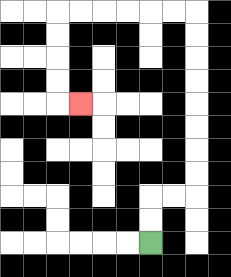{'start': '[6, 10]', 'end': '[3, 4]', 'path_directions': 'U,U,R,R,U,U,U,U,U,U,U,U,L,L,L,L,L,L,D,D,D,D,R', 'path_coordinates': '[[6, 10], [6, 9], [6, 8], [7, 8], [8, 8], [8, 7], [8, 6], [8, 5], [8, 4], [8, 3], [8, 2], [8, 1], [8, 0], [7, 0], [6, 0], [5, 0], [4, 0], [3, 0], [2, 0], [2, 1], [2, 2], [2, 3], [2, 4], [3, 4]]'}